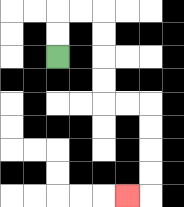{'start': '[2, 2]', 'end': '[5, 8]', 'path_directions': 'U,U,R,R,D,D,D,D,R,R,D,D,D,D,L', 'path_coordinates': '[[2, 2], [2, 1], [2, 0], [3, 0], [4, 0], [4, 1], [4, 2], [4, 3], [4, 4], [5, 4], [6, 4], [6, 5], [6, 6], [6, 7], [6, 8], [5, 8]]'}